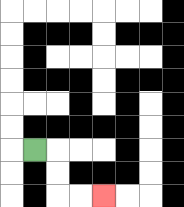{'start': '[1, 6]', 'end': '[4, 8]', 'path_directions': 'R,D,D,R,R', 'path_coordinates': '[[1, 6], [2, 6], [2, 7], [2, 8], [3, 8], [4, 8]]'}